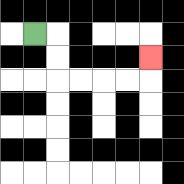{'start': '[1, 1]', 'end': '[6, 2]', 'path_directions': 'R,D,D,R,R,R,R,U', 'path_coordinates': '[[1, 1], [2, 1], [2, 2], [2, 3], [3, 3], [4, 3], [5, 3], [6, 3], [6, 2]]'}